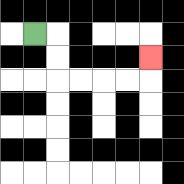{'start': '[1, 1]', 'end': '[6, 2]', 'path_directions': 'R,D,D,R,R,R,R,U', 'path_coordinates': '[[1, 1], [2, 1], [2, 2], [2, 3], [3, 3], [4, 3], [5, 3], [6, 3], [6, 2]]'}